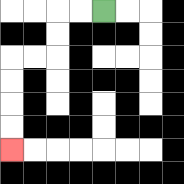{'start': '[4, 0]', 'end': '[0, 6]', 'path_directions': 'L,L,D,D,L,L,D,D,D,D', 'path_coordinates': '[[4, 0], [3, 0], [2, 0], [2, 1], [2, 2], [1, 2], [0, 2], [0, 3], [0, 4], [0, 5], [0, 6]]'}